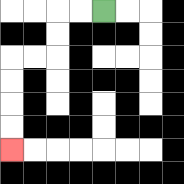{'start': '[4, 0]', 'end': '[0, 6]', 'path_directions': 'L,L,D,D,L,L,D,D,D,D', 'path_coordinates': '[[4, 0], [3, 0], [2, 0], [2, 1], [2, 2], [1, 2], [0, 2], [0, 3], [0, 4], [0, 5], [0, 6]]'}